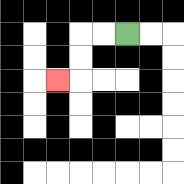{'start': '[5, 1]', 'end': '[2, 3]', 'path_directions': 'L,L,D,D,L', 'path_coordinates': '[[5, 1], [4, 1], [3, 1], [3, 2], [3, 3], [2, 3]]'}